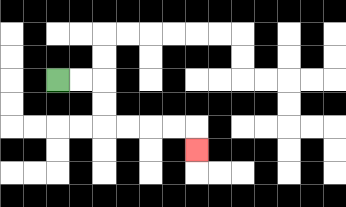{'start': '[2, 3]', 'end': '[8, 6]', 'path_directions': 'R,R,D,D,R,R,R,R,D', 'path_coordinates': '[[2, 3], [3, 3], [4, 3], [4, 4], [4, 5], [5, 5], [6, 5], [7, 5], [8, 5], [8, 6]]'}